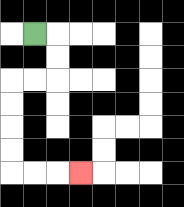{'start': '[1, 1]', 'end': '[3, 7]', 'path_directions': 'R,D,D,L,L,D,D,D,D,R,R,R', 'path_coordinates': '[[1, 1], [2, 1], [2, 2], [2, 3], [1, 3], [0, 3], [0, 4], [0, 5], [0, 6], [0, 7], [1, 7], [2, 7], [3, 7]]'}